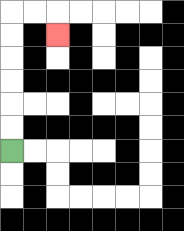{'start': '[0, 6]', 'end': '[2, 1]', 'path_directions': 'U,U,U,U,U,U,R,R,D', 'path_coordinates': '[[0, 6], [0, 5], [0, 4], [0, 3], [0, 2], [0, 1], [0, 0], [1, 0], [2, 0], [2, 1]]'}